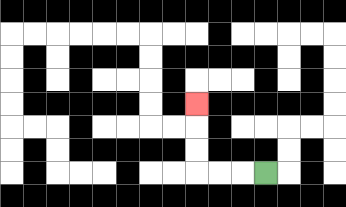{'start': '[11, 7]', 'end': '[8, 4]', 'path_directions': 'L,L,L,U,U,U', 'path_coordinates': '[[11, 7], [10, 7], [9, 7], [8, 7], [8, 6], [8, 5], [8, 4]]'}